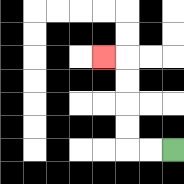{'start': '[7, 6]', 'end': '[4, 2]', 'path_directions': 'L,L,U,U,U,U,L', 'path_coordinates': '[[7, 6], [6, 6], [5, 6], [5, 5], [5, 4], [5, 3], [5, 2], [4, 2]]'}